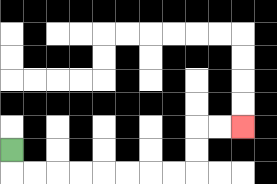{'start': '[0, 6]', 'end': '[10, 5]', 'path_directions': 'D,R,R,R,R,R,R,R,R,U,U,R,R', 'path_coordinates': '[[0, 6], [0, 7], [1, 7], [2, 7], [3, 7], [4, 7], [5, 7], [6, 7], [7, 7], [8, 7], [8, 6], [8, 5], [9, 5], [10, 5]]'}